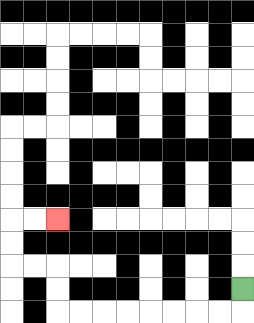{'start': '[10, 12]', 'end': '[2, 9]', 'path_directions': 'D,L,L,L,L,L,L,L,L,U,U,L,L,U,U,R,R', 'path_coordinates': '[[10, 12], [10, 13], [9, 13], [8, 13], [7, 13], [6, 13], [5, 13], [4, 13], [3, 13], [2, 13], [2, 12], [2, 11], [1, 11], [0, 11], [0, 10], [0, 9], [1, 9], [2, 9]]'}